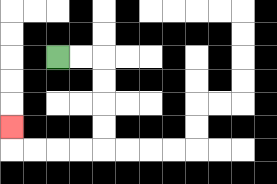{'start': '[2, 2]', 'end': '[0, 5]', 'path_directions': 'R,R,D,D,D,D,L,L,L,L,U', 'path_coordinates': '[[2, 2], [3, 2], [4, 2], [4, 3], [4, 4], [4, 5], [4, 6], [3, 6], [2, 6], [1, 6], [0, 6], [0, 5]]'}